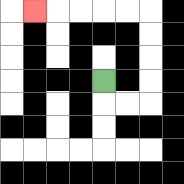{'start': '[4, 3]', 'end': '[1, 0]', 'path_directions': 'D,R,R,U,U,U,U,L,L,L,L,L', 'path_coordinates': '[[4, 3], [4, 4], [5, 4], [6, 4], [6, 3], [6, 2], [6, 1], [6, 0], [5, 0], [4, 0], [3, 0], [2, 0], [1, 0]]'}